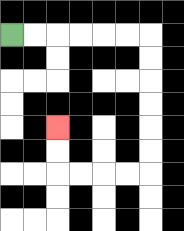{'start': '[0, 1]', 'end': '[2, 5]', 'path_directions': 'R,R,R,R,R,R,D,D,D,D,D,D,L,L,L,L,U,U', 'path_coordinates': '[[0, 1], [1, 1], [2, 1], [3, 1], [4, 1], [5, 1], [6, 1], [6, 2], [6, 3], [6, 4], [6, 5], [6, 6], [6, 7], [5, 7], [4, 7], [3, 7], [2, 7], [2, 6], [2, 5]]'}